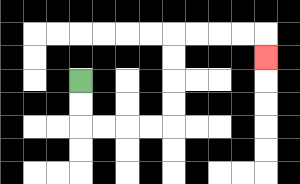{'start': '[3, 3]', 'end': '[11, 2]', 'path_directions': 'D,D,R,R,R,R,U,U,U,U,R,R,R,R,D', 'path_coordinates': '[[3, 3], [3, 4], [3, 5], [4, 5], [5, 5], [6, 5], [7, 5], [7, 4], [7, 3], [7, 2], [7, 1], [8, 1], [9, 1], [10, 1], [11, 1], [11, 2]]'}